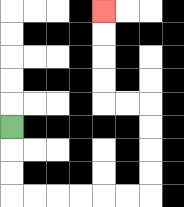{'start': '[0, 5]', 'end': '[4, 0]', 'path_directions': 'D,D,D,R,R,R,R,R,R,U,U,U,U,L,L,U,U,U,U', 'path_coordinates': '[[0, 5], [0, 6], [0, 7], [0, 8], [1, 8], [2, 8], [3, 8], [4, 8], [5, 8], [6, 8], [6, 7], [6, 6], [6, 5], [6, 4], [5, 4], [4, 4], [4, 3], [4, 2], [4, 1], [4, 0]]'}